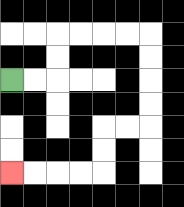{'start': '[0, 3]', 'end': '[0, 7]', 'path_directions': 'R,R,U,U,R,R,R,R,D,D,D,D,L,L,D,D,L,L,L,L', 'path_coordinates': '[[0, 3], [1, 3], [2, 3], [2, 2], [2, 1], [3, 1], [4, 1], [5, 1], [6, 1], [6, 2], [6, 3], [6, 4], [6, 5], [5, 5], [4, 5], [4, 6], [4, 7], [3, 7], [2, 7], [1, 7], [0, 7]]'}